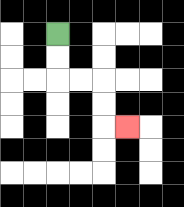{'start': '[2, 1]', 'end': '[5, 5]', 'path_directions': 'D,D,R,R,D,D,R', 'path_coordinates': '[[2, 1], [2, 2], [2, 3], [3, 3], [4, 3], [4, 4], [4, 5], [5, 5]]'}